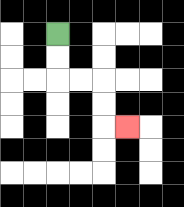{'start': '[2, 1]', 'end': '[5, 5]', 'path_directions': 'D,D,R,R,D,D,R', 'path_coordinates': '[[2, 1], [2, 2], [2, 3], [3, 3], [4, 3], [4, 4], [4, 5], [5, 5]]'}